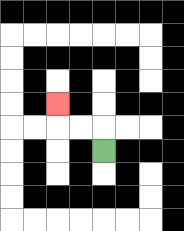{'start': '[4, 6]', 'end': '[2, 4]', 'path_directions': 'U,L,L,U', 'path_coordinates': '[[4, 6], [4, 5], [3, 5], [2, 5], [2, 4]]'}